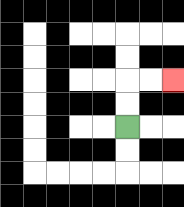{'start': '[5, 5]', 'end': '[7, 3]', 'path_directions': 'U,U,R,R', 'path_coordinates': '[[5, 5], [5, 4], [5, 3], [6, 3], [7, 3]]'}